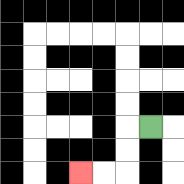{'start': '[6, 5]', 'end': '[3, 7]', 'path_directions': 'L,D,D,L,L', 'path_coordinates': '[[6, 5], [5, 5], [5, 6], [5, 7], [4, 7], [3, 7]]'}